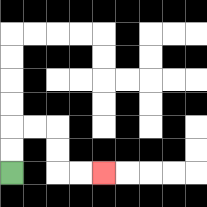{'start': '[0, 7]', 'end': '[4, 7]', 'path_directions': 'U,U,R,R,D,D,R,R', 'path_coordinates': '[[0, 7], [0, 6], [0, 5], [1, 5], [2, 5], [2, 6], [2, 7], [3, 7], [4, 7]]'}